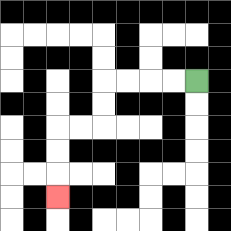{'start': '[8, 3]', 'end': '[2, 8]', 'path_directions': 'L,L,L,L,D,D,L,L,D,D,D', 'path_coordinates': '[[8, 3], [7, 3], [6, 3], [5, 3], [4, 3], [4, 4], [4, 5], [3, 5], [2, 5], [2, 6], [2, 7], [2, 8]]'}